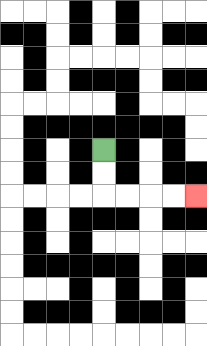{'start': '[4, 6]', 'end': '[8, 8]', 'path_directions': 'D,D,R,R,R,R', 'path_coordinates': '[[4, 6], [4, 7], [4, 8], [5, 8], [6, 8], [7, 8], [8, 8]]'}